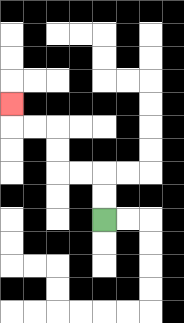{'start': '[4, 9]', 'end': '[0, 4]', 'path_directions': 'U,U,L,L,U,U,L,L,U', 'path_coordinates': '[[4, 9], [4, 8], [4, 7], [3, 7], [2, 7], [2, 6], [2, 5], [1, 5], [0, 5], [0, 4]]'}